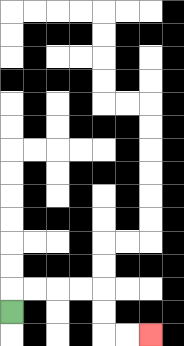{'start': '[0, 13]', 'end': '[6, 14]', 'path_directions': 'U,R,R,R,R,D,D,R,R', 'path_coordinates': '[[0, 13], [0, 12], [1, 12], [2, 12], [3, 12], [4, 12], [4, 13], [4, 14], [5, 14], [6, 14]]'}